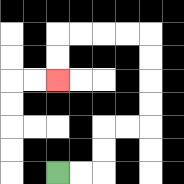{'start': '[2, 7]', 'end': '[2, 3]', 'path_directions': 'R,R,U,U,R,R,U,U,U,U,L,L,L,L,D,D', 'path_coordinates': '[[2, 7], [3, 7], [4, 7], [4, 6], [4, 5], [5, 5], [6, 5], [6, 4], [6, 3], [6, 2], [6, 1], [5, 1], [4, 1], [3, 1], [2, 1], [2, 2], [2, 3]]'}